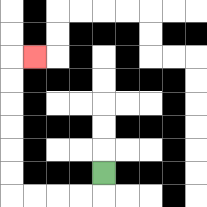{'start': '[4, 7]', 'end': '[1, 2]', 'path_directions': 'D,L,L,L,L,U,U,U,U,U,U,R', 'path_coordinates': '[[4, 7], [4, 8], [3, 8], [2, 8], [1, 8], [0, 8], [0, 7], [0, 6], [0, 5], [0, 4], [0, 3], [0, 2], [1, 2]]'}